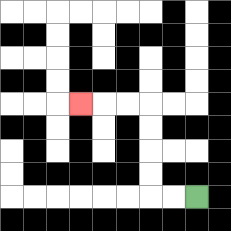{'start': '[8, 8]', 'end': '[3, 4]', 'path_directions': 'L,L,U,U,U,U,L,L,L', 'path_coordinates': '[[8, 8], [7, 8], [6, 8], [6, 7], [6, 6], [6, 5], [6, 4], [5, 4], [4, 4], [3, 4]]'}